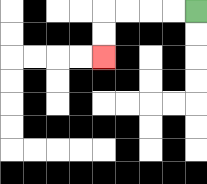{'start': '[8, 0]', 'end': '[4, 2]', 'path_directions': 'L,L,L,L,D,D', 'path_coordinates': '[[8, 0], [7, 0], [6, 0], [5, 0], [4, 0], [4, 1], [4, 2]]'}